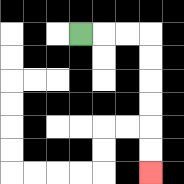{'start': '[3, 1]', 'end': '[6, 7]', 'path_directions': 'R,R,R,D,D,D,D,D,D', 'path_coordinates': '[[3, 1], [4, 1], [5, 1], [6, 1], [6, 2], [6, 3], [6, 4], [6, 5], [6, 6], [6, 7]]'}